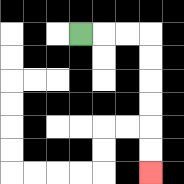{'start': '[3, 1]', 'end': '[6, 7]', 'path_directions': 'R,R,R,D,D,D,D,D,D', 'path_coordinates': '[[3, 1], [4, 1], [5, 1], [6, 1], [6, 2], [6, 3], [6, 4], [6, 5], [6, 6], [6, 7]]'}